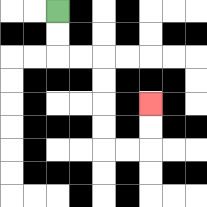{'start': '[2, 0]', 'end': '[6, 4]', 'path_directions': 'D,D,R,R,D,D,D,D,R,R,U,U', 'path_coordinates': '[[2, 0], [2, 1], [2, 2], [3, 2], [4, 2], [4, 3], [4, 4], [4, 5], [4, 6], [5, 6], [6, 6], [6, 5], [6, 4]]'}